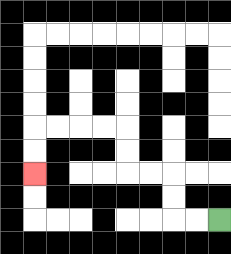{'start': '[9, 9]', 'end': '[1, 7]', 'path_directions': 'L,L,U,U,L,L,U,U,L,L,L,L,D,D', 'path_coordinates': '[[9, 9], [8, 9], [7, 9], [7, 8], [7, 7], [6, 7], [5, 7], [5, 6], [5, 5], [4, 5], [3, 5], [2, 5], [1, 5], [1, 6], [1, 7]]'}